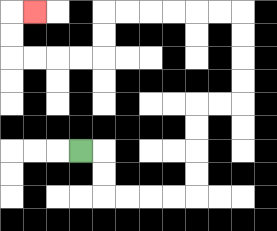{'start': '[3, 6]', 'end': '[1, 0]', 'path_directions': 'R,D,D,R,R,R,R,U,U,U,U,R,R,U,U,U,U,L,L,L,L,L,L,D,D,L,L,L,L,U,U,R', 'path_coordinates': '[[3, 6], [4, 6], [4, 7], [4, 8], [5, 8], [6, 8], [7, 8], [8, 8], [8, 7], [8, 6], [8, 5], [8, 4], [9, 4], [10, 4], [10, 3], [10, 2], [10, 1], [10, 0], [9, 0], [8, 0], [7, 0], [6, 0], [5, 0], [4, 0], [4, 1], [4, 2], [3, 2], [2, 2], [1, 2], [0, 2], [0, 1], [0, 0], [1, 0]]'}